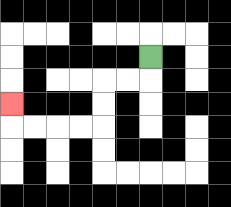{'start': '[6, 2]', 'end': '[0, 4]', 'path_directions': 'D,L,L,D,D,L,L,L,L,U', 'path_coordinates': '[[6, 2], [6, 3], [5, 3], [4, 3], [4, 4], [4, 5], [3, 5], [2, 5], [1, 5], [0, 5], [0, 4]]'}